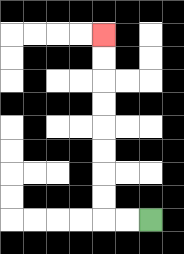{'start': '[6, 9]', 'end': '[4, 1]', 'path_directions': 'L,L,U,U,U,U,U,U,U,U', 'path_coordinates': '[[6, 9], [5, 9], [4, 9], [4, 8], [4, 7], [4, 6], [4, 5], [4, 4], [4, 3], [4, 2], [4, 1]]'}